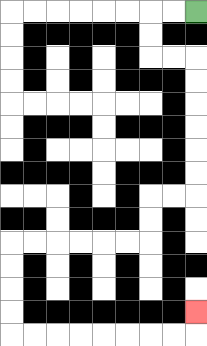{'start': '[8, 0]', 'end': '[8, 13]', 'path_directions': 'L,L,D,D,R,R,D,D,D,D,D,D,L,L,D,D,L,L,L,L,L,L,D,D,D,D,R,R,R,R,R,R,R,R,U', 'path_coordinates': '[[8, 0], [7, 0], [6, 0], [6, 1], [6, 2], [7, 2], [8, 2], [8, 3], [8, 4], [8, 5], [8, 6], [8, 7], [8, 8], [7, 8], [6, 8], [6, 9], [6, 10], [5, 10], [4, 10], [3, 10], [2, 10], [1, 10], [0, 10], [0, 11], [0, 12], [0, 13], [0, 14], [1, 14], [2, 14], [3, 14], [4, 14], [5, 14], [6, 14], [7, 14], [8, 14], [8, 13]]'}